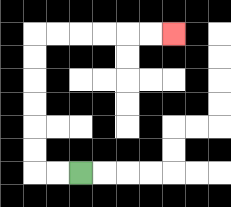{'start': '[3, 7]', 'end': '[7, 1]', 'path_directions': 'L,L,U,U,U,U,U,U,R,R,R,R,R,R', 'path_coordinates': '[[3, 7], [2, 7], [1, 7], [1, 6], [1, 5], [1, 4], [1, 3], [1, 2], [1, 1], [2, 1], [3, 1], [4, 1], [5, 1], [6, 1], [7, 1]]'}